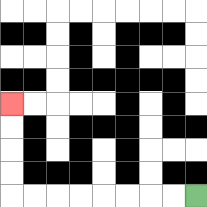{'start': '[8, 8]', 'end': '[0, 4]', 'path_directions': 'L,L,L,L,L,L,L,L,U,U,U,U', 'path_coordinates': '[[8, 8], [7, 8], [6, 8], [5, 8], [4, 8], [3, 8], [2, 8], [1, 8], [0, 8], [0, 7], [0, 6], [0, 5], [0, 4]]'}